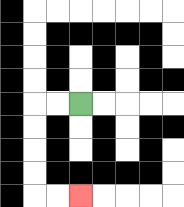{'start': '[3, 4]', 'end': '[3, 8]', 'path_directions': 'L,L,D,D,D,D,R,R', 'path_coordinates': '[[3, 4], [2, 4], [1, 4], [1, 5], [1, 6], [1, 7], [1, 8], [2, 8], [3, 8]]'}